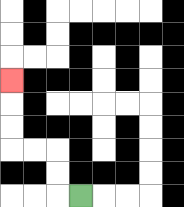{'start': '[3, 8]', 'end': '[0, 3]', 'path_directions': 'L,U,U,L,L,U,U,U', 'path_coordinates': '[[3, 8], [2, 8], [2, 7], [2, 6], [1, 6], [0, 6], [0, 5], [0, 4], [0, 3]]'}